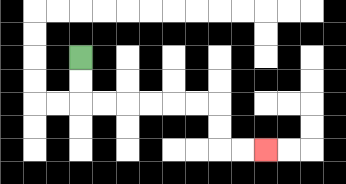{'start': '[3, 2]', 'end': '[11, 6]', 'path_directions': 'D,D,R,R,R,R,R,R,D,D,R,R', 'path_coordinates': '[[3, 2], [3, 3], [3, 4], [4, 4], [5, 4], [6, 4], [7, 4], [8, 4], [9, 4], [9, 5], [9, 6], [10, 6], [11, 6]]'}